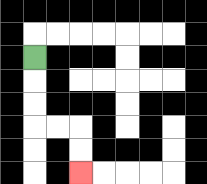{'start': '[1, 2]', 'end': '[3, 7]', 'path_directions': 'D,D,D,R,R,D,D', 'path_coordinates': '[[1, 2], [1, 3], [1, 4], [1, 5], [2, 5], [3, 5], [3, 6], [3, 7]]'}